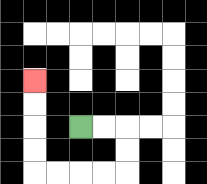{'start': '[3, 5]', 'end': '[1, 3]', 'path_directions': 'R,R,D,D,L,L,L,L,U,U,U,U', 'path_coordinates': '[[3, 5], [4, 5], [5, 5], [5, 6], [5, 7], [4, 7], [3, 7], [2, 7], [1, 7], [1, 6], [1, 5], [1, 4], [1, 3]]'}